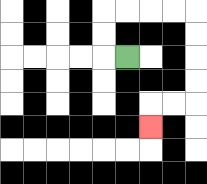{'start': '[5, 2]', 'end': '[6, 5]', 'path_directions': 'L,U,U,R,R,R,R,D,D,D,D,L,L,D', 'path_coordinates': '[[5, 2], [4, 2], [4, 1], [4, 0], [5, 0], [6, 0], [7, 0], [8, 0], [8, 1], [8, 2], [8, 3], [8, 4], [7, 4], [6, 4], [6, 5]]'}